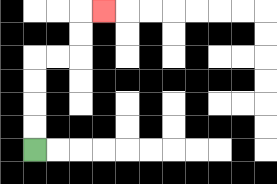{'start': '[1, 6]', 'end': '[4, 0]', 'path_directions': 'U,U,U,U,R,R,U,U,R', 'path_coordinates': '[[1, 6], [1, 5], [1, 4], [1, 3], [1, 2], [2, 2], [3, 2], [3, 1], [3, 0], [4, 0]]'}